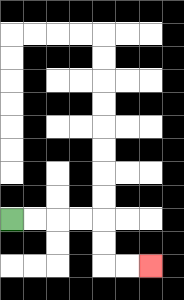{'start': '[0, 9]', 'end': '[6, 11]', 'path_directions': 'R,R,R,R,D,D,R,R', 'path_coordinates': '[[0, 9], [1, 9], [2, 9], [3, 9], [4, 9], [4, 10], [4, 11], [5, 11], [6, 11]]'}